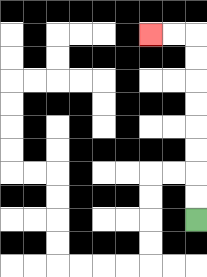{'start': '[8, 9]', 'end': '[6, 1]', 'path_directions': 'U,U,U,U,U,U,U,U,L,L', 'path_coordinates': '[[8, 9], [8, 8], [8, 7], [8, 6], [8, 5], [8, 4], [8, 3], [8, 2], [8, 1], [7, 1], [6, 1]]'}